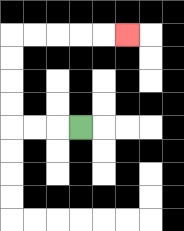{'start': '[3, 5]', 'end': '[5, 1]', 'path_directions': 'L,L,L,U,U,U,U,R,R,R,R,R', 'path_coordinates': '[[3, 5], [2, 5], [1, 5], [0, 5], [0, 4], [0, 3], [0, 2], [0, 1], [1, 1], [2, 1], [3, 1], [4, 1], [5, 1]]'}